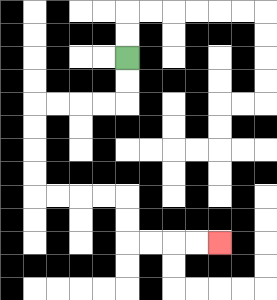{'start': '[5, 2]', 'end': '[9, 10]', 'path_directions': 'D,D,L,L,L,L,D,D,D,D,R,R,R,R,D,D,R,R,R,R', 'path_coordinates': '[[5, 2], [5, 3], [5, 4], [4, 4], [3, 4], [2, 4], [1, 4], [1, 5], [1, 6], [1, 7], [1, 8], [2, 8], [3, 8], [4, 8], [5, 8], [5, 9], [5, 10], [6, 10], [7, 10], [8, 10], [9, 10]]'}